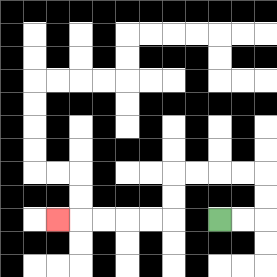{'start': '[9, 9]', 'end': '[2, 9]', 'path_directions': 'R,R,U,U,L,L,L,L,D,D,L,L,L,L,L', 'path_coordinates': '[[9, 9], [10, 9], [11, 9], [11, 8], [11, 7], [10, 7], [9, 7], [8, 7], [7, 7], [7, 8], [7, 9], [6, 9], [5, 9], [4, 9], [3, 9], [2, 9]]'}